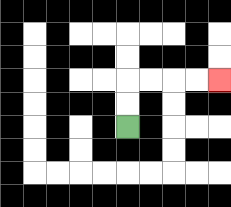{'start': '[5, 5]', 'end': '[9, 3]', 'path_directions': 'U,U,R,R,R,R', 'path_coordinates': '[[5, 5], [5, 4], [5, 3], [6, 3], [7, 3], [8, 3], [9, 3]]'}